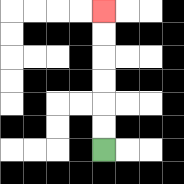{'start': '[4, 6]', 'end': '[4, 0]', 'path_directions': 'U,U,U,U,U,U', 'path_coordinates': '[[4, 6], [4, 5], [4, 4], [4, 3], [4, 2], [4, 1], [4, 0]]'}